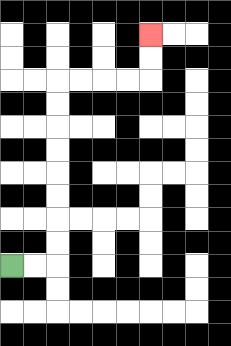{'start': '[0, 11]', 'end': '[6, 1]', 'path_directions': 'R,R,U,U,U,U,U,U,U,U,R,R,R,R,U,U', 'path_coordinates': '[[0, 11], [1, 11], [2, 11], [2, 10], [2, 9], [2, 8], [2, 7], [2, 6], [2, 5], [2, 4], [2, 3], [3, 3], [4, 3], [5, 3], [6, 3], [6, 2], [6, 1]]'}